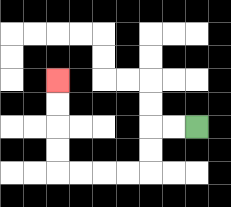{'start': '[8, 5]', 'end': '[2, 3]', 'path_directions': 'L,L,D,D,L,L,L,L,U,U,U,U', 'path_coordinates': '[[8, 5], [7, 5], [6, 5], [6, 6], [6, 7], [5, 7], [4, 7], [3, 7], [2, 7], [2, 6], [2, 5], [2, 4], [2, 3]]'}